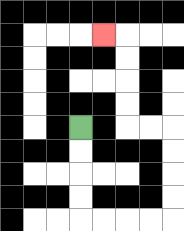{'start': '[3, 5]', 'end': '[4, 1]', 'path_directions': 'D,D,D,D,R,R,R,R,U,U,U,U,L,L,U,U,U,U,L', 'path_coordinates': '[[3, 5], [3, 6], [3, 7], [3, 8], [3, 9], [4, 9], [5, 9], [6, 9], [7, 9], [7, 8], [7, 7], [7, 6], [7, 5], [6, 5], [5, 5], [5, 4], [5, 3], [5, 2], [5, 1], [4, 1]]'}